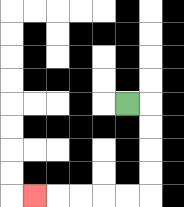{'start': '[5, 4]', 'end': '[1, 8]', 'path_directions': 'R,D,D,D,D,L,L,L,L,L', 'path_coordinates': '[[5, 4], [6, 4], [6, 5], [6, 6], [6, 7], [6, 8], [5, 8], [4, 8], [3, 8], [2, 8], [1, 8]]'}